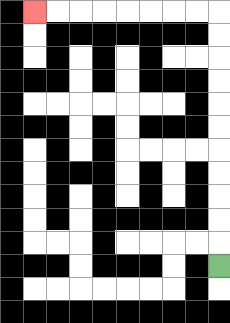{'start': '[9, 11]', 'end': '[1, 0]', 'path_directions': 'U,U,U,U,U,U,U,U,U,U,U,L,L,L,L,L,L,L,L', 'path_coordinates': '[[9, 11], [9, 10], [9, 9], [9, 8], [9, 7], [9, 6], [9, 5], [9, 4], [9, 3], [9, 2], [9, 1], [9, 0], [8, 0], [7, 0], [6, 0], [5, 0], [4, 0], [3, 0], [2, 0], [1, 0]]'}